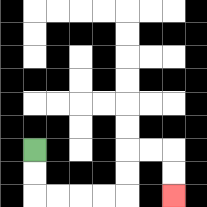{'start': '[1, 6]', 'end': '[7, 8]', 'path_directions': 'D,D,R,R,R,R,U,U,R,R,D,D', 'path_coordinates': '[[1, 6], [1, 7], [1, 8], [2, 8], [3, 8], [4, 8], [5, 8], [5, 7], [5, 6], [6, 6], [7, 6], [7, 7], [7, 8]]'}